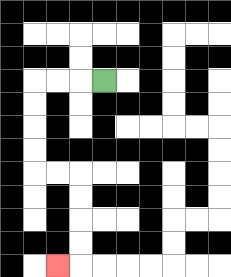{'start': '[4, 3]', 'end': '[2, 11]', 'path_directions': 'L,L,L,D,D,D,D,R,R,D,D,D,D,L', 'path_coordinates': '[[4, 3], [3, 3], [2, 3], [1, 3], [1, 4], [1, 5], [1, 6], [1, 7], [2, 7], [3, 7], [3, 8], [3, 9], [3, 10], [3, 11], [2, 11]]'}